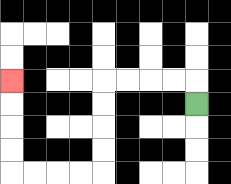{'start': '[8, 4]', 'end': '[0, 3]', 'path_directions': 'U,L,L,L,L,D,D,D,D,L,L,L,L,U,U,U,U', 'path_coordinates': '[[8, 4], [8, 3], [7, 3], [6, 3], [5, 3], [4, 3], [4, 4], [4, 5], [4, 6], [4, 7], [3, 7], [2, 7], [1, 7], [0, 7], [0, 6], [0, 5], [0, 4], [0, 3]]'}